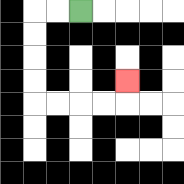{'start': '[3, 0]', 'end': '[5, 3]', 'path_directions': 'L,L,D,D,D,D,R,R,R,R,U', 'path_coordinates': '[[3, 0], [2, 0], [1, 0], [1, 1], [1, 2], [1, 3], [1, 4], [2, 4], [3, 4], [4, 4], [5, 4], [5, 3]]'}